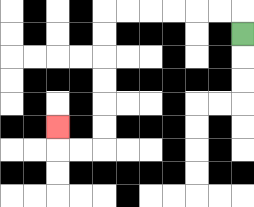{'start': '[10, 1]', 'end': '[2, 5]', 'path_directions': 'U,L,L,L,L,L,L,D,D,D,D,D,D,L,L,U', 'path_coordinates': '[[10, 1], [10, 0], [9, 0], [8, 0], [7, 0], [6, 0], [5, 0], [4, 0], [4, 1], [4, 2], [4, 3], [4, 4], [4, 5], [4, 6], [3, 6], [2, 6], [2, 5]]'}